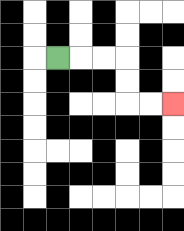{'start': '[2, 2]', 'end': '[7, 4]', 'path_directions': 'R,R,R,D,D,R,R', 'path_coordinates': '[[2, 2], [3, 2], [4, 2], [5, 2], [5, 3], [5, 4], [6, 4], [7, 4]]'}